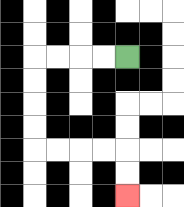{'start': '[5, 2]', 'end': '[5, 8]', 'path_directions': 'L,L,L,L,D,D,D,D,R,R,R,R,D,D', 'path_coordinates': '[[5, 2], [4, 2], [3, 2], [2, 2], [1, 2], [1, 3], [1, 4], [1, 5], [1, 6], [2, 6], [3, 6], [4, 6], [5, 6], [5, 7], [5, 8]]'}